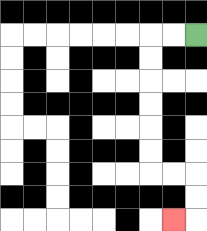{'start': '[8, 1]', 'end': '[7, 9]', 'path_directions': 'L,L,D,D,D,D,D,D,R,R,D,D,L', 'path_coordinates': '[[8, 1], [7, 1], [6, 1], [6, 2], [6, 3], [6, 4], [6, 5], [6, 6], [6, 7], [7, 7], [8, 7], [8, 8], [8, 9], [7, 9]]'}